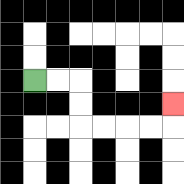{'start': '[1, 3]', 'end': '[7, 4]', 'path_directions': 'R,R,D,D,R,R,R,R,U', 'path_coordinates': '[[1, 3], [2, 3], [3, 3], [3, 4], [3, 5], [4, 5], [5, 5], [6, 5], [7, 5], [7, 4]]'}